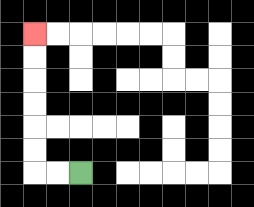{'start': '[3, 7]', 'end': '[1, 1]', 'path_directions': 'L,L,U,U,U,U,U,U', 'path_coordinates': '[[3, 7], [2, 7], [1, 7], [1, 6], [1, 5], [1, 4], [1, 3], [1, 2], [1, 1]]'}